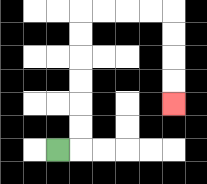{'start': '[2, 6]', 'end': '[7, 4]', 'path_directions': 'R,U,U,U,U,U,U,R,R,R,R,D,D,D,D', 'path_coordinates': '[[2, 6], [3, 6], [3, 5], [3, 4], [3, 3], [3, 2], [3, 1], [3, 0], [4, 0], [5, 0], [6, 0], [7, 0], [7, 1], [7, 2], [7, 3], [7, 4]]'}